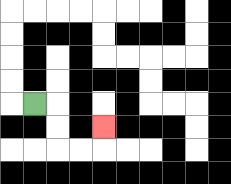{'start': '[1, 4]', 'end': '[4, 5]', 'path_directions': 'R,D,D,R,R,U', 'path_coordinates': '[[1, 4], [2, 4], [2, 5], [2, 6], [3, 6], [4, 6], [4, 5]]'}